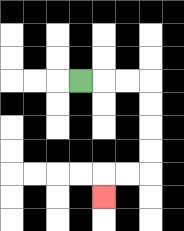{'start': '[3, 3]', 'end': '[4, 8]', 'path_directions': 'R,R,R,D,D,D,D,L,L,D', 'path_coordinates': '[[3, 3], [4, 3], [5, 3], [6, 3], [6, 4], [6, 5], [6, 6], [6, 7], [5, 7], [4, 7], [4, 8]]'}